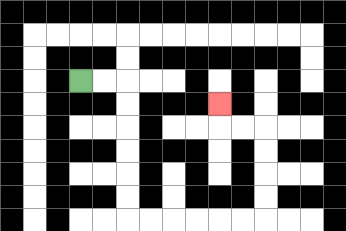{'start': '[3, 3]', 'end': '[9, 4]', 'path_directions': 'R,R,D,D,D,D,D,D,R,R,R,R,R,R,U,U,U,U,L,L,U', 'path_coordinates': '[[3, 3], [4, 3], [5, 3], [5, 4], [5, 5], [5, 6], [5, 7], [5, 8], [5, 9], [6, 9], [7, 9], [8, 9], [9, 9], [10, 9], [11, 9], [11, 8], [11, 7], [11, 6], [11, 5], [10, 5], [9, 5], [9, 4]]'}